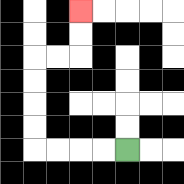{'start': '[5, 6]', 'end': '[3, 0]', 'path_directions': 'L,L,L,L,U,U,U,U,R,R,U,U', 'path_coordinates': '[[5, 6], [4, 6], [3, 6], [2, 6], [1, 6], [1, 5], [1, 4], [1, 3], [1, 2], [2, 2], [3, 2], [3, 1], [3, 0]]'}